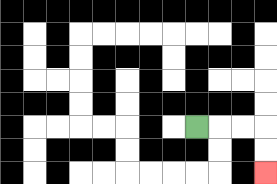{'start': '[8, 5]', 'end': '[11, 7]', 'path_directions': 'R,R,R,D,D', 'path_coordinates': '[[8, 5], [9, 5], [10, 5], [11, 5], [11, 6], [11, 7]]'}